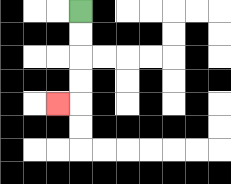{'start': '[3, 0]', 'end': '[2, 4]', 'path_directions': 'D,D,D,D,L', 'path_coordinates': '[[3, 0], [3, 1], [3, 2], [3, 3], [3, 4], [2, 4]]'}